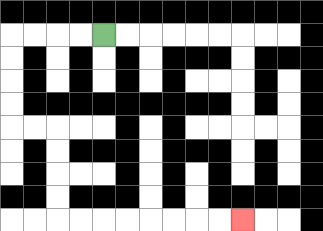{'start': '[4, 1]', 'end': '[10, 9]', 'path_directions': 'L,L,L,L,D,D,D,D,R,R,D,D,D,D,R,R,R,R,R,R,R,R', 'path_coordinates': '[[4, 1], [3, 1], [2, 1], [1, 1], [0, 1], [0, 2], [0, 3], [0, 4], [0, 5], [1, 5], [2, 5], [2, 6], [2, 7], [2, 8], [2, 9], [3, 9], [4, 9], [5, 9], [6, 9], [7, 9], [8, 9], [9, 9], [10, 9]]'}